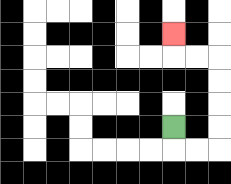{'start': '[7, 5]', 'end': '[7, 1]', 'path_directions': 'D,R,R,U,U,U,U,L,L,U', 'path_coordinates': '[[7, 5], [7, 6], [8, 6], [9, 6], [9, 5], [9, 4], [9, 3], [9, 2], [8, 2], [7, 2], [7, 1]]'}